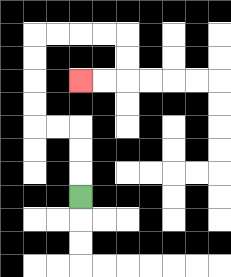{'start': '[3, 8]', 'end': '[3, 3]', 'path_directions': 'U,U,U,L,L,U,U,U,U,R,R,R,R,D,D,L,L', 'path_coordinates': '[[3, 8], [3, 7], [3, 6], [3, 5], [2, 5], [1, 5], [1, 4], [1, 3], [1, 2], [1, 1], [2, 1], [3, 1], [4, 1], [5, 1], [5, 2], [5, 3], [4, 3], [3, 3]]'}